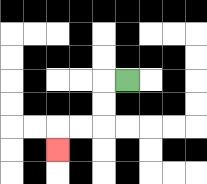{'start': '[5, 3]', 'end': '[2, 6]', 'path_directions': 'L,D,D,L,L,D', 'path_coordinates': '[[5, 3], [4, 3], [4, 4], [4, 5], [3, 5], [2, 5], [2, 6]]'}